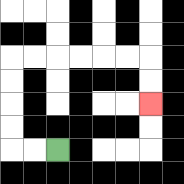{'start': '[2, 6]', 'end': '[6, 4]', 'path_directions': 'L,L,U,U,U,U,R,R,R,R,R,R,D,D', 'path_coordinates': '[[2, 6], [1, 6], [0, 6], [0, 5], [0, 4], [0, 3], [0, 2], [1, 2], [2, 2], [3, 2], [4, 2], [5, 2], [6, 2], [6, 3], [6, 4]]'}